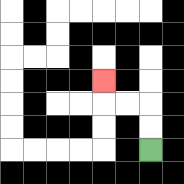{'start': '[6, 6]', 'end': '[4, 3]', 'path_directions': 'U,U,L,L,U', 'path_coordinates': '[[6, 6], [6, 5], [6, 4], [5, 4], [4, 4], [4, 3]]'}